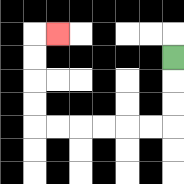{'start': '[7, 2]', 'end': '[2, 1]', 'path_directions': 'D,D,D,L,L,L,L,L,L,U,U,U,U,R', 'path_coordinates': '[[7, 2], [7, 3], [7, 4], [7, 5], [6, 5], [5, 5], [4, 5], [3, 5], [2, 5], [1, 5], [1, 4], [1, 3], [1, 2], [1, 1], [2, 1]]'}